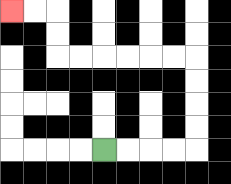{'start': '[4, 6]', 'end': '[0, 0]', 'path_directions': 'R,R,R,R,U,U,U,U,L,L,L,L,L,L,U,U,L,L', 'path_coordinates': '[[4, 6], [5, 6], [6, 6], [7, 6], [8, 6], [8, 5], [8, 4], [8, 3], [8, 2], [7, 2], [6, 2], [5, 2], [4, 2], [3, 2], [2, 2], [2, 1], [2, 0], [1, 0], [0, 0]]'}